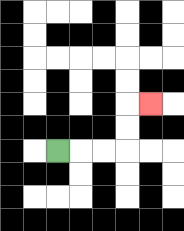{'start': '[2, 6]', 'end': '[6, 4]', 'path_directions': 'R,R,R,U,U,R', 'path_coordinates': '[[2, 6], [3, 6], [4, 6], [5, 6], [5, 5], [5, 4], [6, 4]]'}